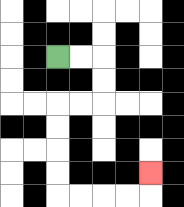{'start': '[2, 2]', 'end': '[6, 7]', 'path_directions': 'R,R,D,D,L,L,D,D,D,D,R,R,R,R,U', 'path_coordinates': '[[2, 2], [3, 2], [4, 2], [4, 3], [4, 4], [3, 4], [2, 4], [2, 5], [2, 6], [2, 7], [2, 8], [3, 8], [4, 8], [5, 8], [6, 8], [6, 7]]'}